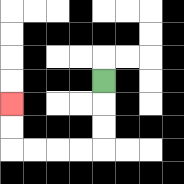{'start': '[4, 3]', 'end': '[0, 4]', 'path_directions': 'D,D,D,L,L,L,L,U,U', 'path_coordinates': '[[4, 3], [4, 4], [4, 5], [4, 6], [3, 6], [2, 6], [1, 6], [0, 6], [0, 5], [0, 4]]'}